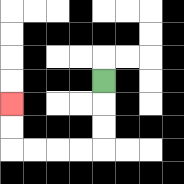{'start': '[4, 3]', 'end': '[0, 4]', 'path_directions': 'D,D,D,L,L,L,L,U,U', 'path_coordinates': '[[4, 3], [4, 4], [4, 5], [4, 6], [3, 6], [2, 6], [1, 6], [0, 6], [0, 5], [0, 4]]'}